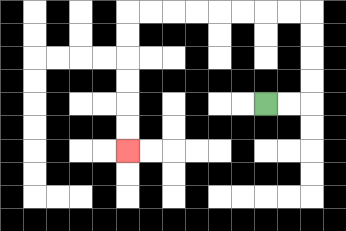{'start': '[11, 4]', 'end': '[5, 6]', 'path_directions': 'R,R,U,U,U,U,L,L,L,L,L,L,L,L,D,D,D,D,D,D', 'path_coordinates': '[[11, 4], [12, 4], [13, 4], [13, 3], [13, 2], [13, 1], [13, 0], [12, 0], [11, 0], [10, 0], [9, 0], [8, 0], [7, 0], [6, 0], [5, 0], [5, 1], [5, 2], [5, 3], [5, 4], [5, 5], [5, 6]]'}